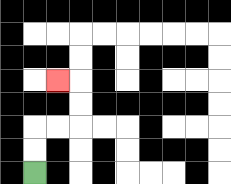{'start': '[1, 7]', 'end': '[2, 3]', 'path_directions': 'U,U,R,R,U,U,L', 'path_coordinates': '[[1, 7], [1, 6], [1, 5], [2, 5], [3, 5], [3, 4], [3, 3], [2, 3]]'}